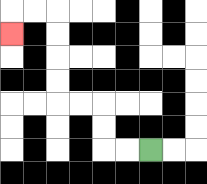{'start': '[6, 6]', 'end': '[0, 1]', 'path_directions': 'L,L,U,U,L,L,U,U,U,U,L,L,D', 'path_coordinates': '[[6, 6], [5, 6], [4, 6], [4, 5], [4, 4], [3, 4], [2, 4], [2, 3], [2, 2], [2, 1], [2, 0], [1, 0], [0, 0], [0, 1]]'}